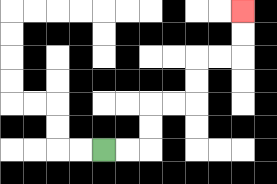{'start': '[4, 6]', 'end': '[10, 0]', 'path_directions': 'R,R,U,U,R,R,U,U,R,R,U,U', 'path_coordinates': '[[4, 6], [5, 6], [6, 6], [6, 5], [6, 4], [7, 4], [8, 4], [8, 3], [8, 2], [9, 2], [10, 2], [10, 1], [10, 0]]'}